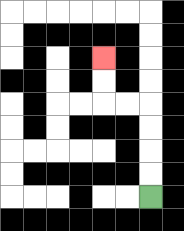{'start': '[6, 8]', 'end': '[4, 2]', 'path_directions': 'U,U,U,U,L,L,U,U', 'path_coordinates': '[[6, 8], [6, 7], [6, 6], [6, 5], [6, 4], [5, 4], [4, 4], [4, 3], [4, 2]]'}